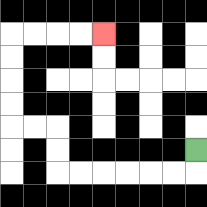{'start': '[8, 6]', 'end': '[4, 1]', 'path_directions': 'D,L,L,L,L,L,L,U,U,L,L,U,U,U,U,R,R,R,R', 'path_coordinates': '[[8, 6], [8, 7], [7, 7], [6, 7], [5, 7], [4, 7], [3, 7], [2, 7], [2, 6], [2, 5], [1, 5], [0, 5], [0, 4], [0, 3], [0, 2], [0, 1], [1, 1], [2, 1], [3, 1], [4, 1]]'}